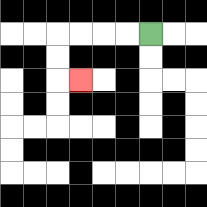{'start': '[6, 1]', 'end': '[3, 3]', 'path_directions': 'L,L,L,L,D,D,R', 'path_coordinates': '[[6, 1], [5, 1], [4, 1], [3, 1], [2, 1], [2, 2], [2, 3], [3, 3]]'}